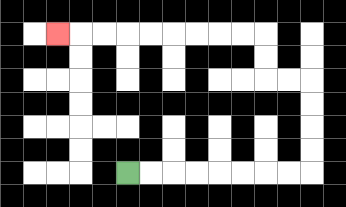{'start': '[5, 7]', 'end': '[2, 1]', 'path_directions': 'R,R,R,R,R,R,R,R,U,U,U,U,L,L,U,U,L,L,L,L,L,L,L,L,L', 'path_coordinates': '[[5, 7], [6, 7], [7, 7], [8, 7], [9, 7], [10, 7], [11, 7], [12, 7], [13, 7], [13, 6], [13, 5], [13, 4], [13, 3], [12, 3], [11, 3], [11, 2], [11, 1], [10, 1], [9, 1], [8, 1], [7, 1], [6, 1], [5, 1], [4, 1], [3, 1], [2, 1]]'}